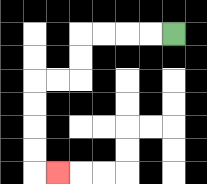{'start': '[7, 1]', 'end': '[2, 7]', 'path_directions': 'L,L,L,L,D,D,L,L,D,D,D,D,R', 'path_coordinates': '[[7, 1], [6, 1], [5, 1], [4, 1], [3, 1], [3, 2], [3, 3], [2, 3], [1, 3], [1, 4], [1, 5], [1, 6], [1, 7], [2, 7]]'}